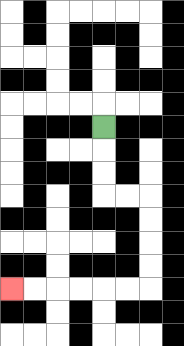{'start': '[4, 5]', 'end': '[0, 12]', 'path_directions': 'D,D,D,R,R,D,D,D,D,L,L,L,L,L,L', 'path_coordinates': '[[4, 5], [4, 6], [4, 7], [4, 8], [5, 8], [6, 8], [6, 9], [6, 10], [6, 11], [6, 12], [5, 12], [4, 12], [3, 12], [2, 12], [1, 12], [0, 12]]'}